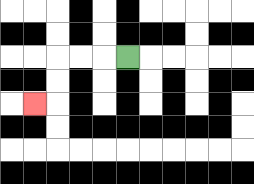{'start': '[5, 2]', 'end': '[1, 4]', 'path_directions': 'L,L,L,D,D,L', 'path_coordinates': '[[5, 2], [4, 2], [3, 2], [2, 2], [2, 3], [2, 4], [1, 4]]'}